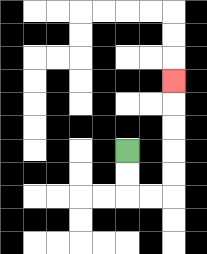{'start': '[5, 6]', 'end': '[7, 3]', 'path_directions': 'D,D,R,R,U,U,U,U,U', 'path_coordinates': '[[5, 6], [5, 7], [5, 8], [6, 8], [7, 8], [7, 7], [7, 6], [7, 5], [7, 4], [7, 3]]'}